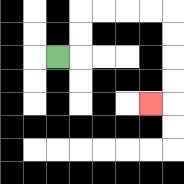{'start': '[2, 2]', 'end': '[6, 4]', 'path_directions': 'R,U,U,R,R,R,R,D,D,D,D,L', 'path_coordinates': '[[2, 2], [3, 2], [3, 1], [3, 0], [4, 0], [5, 0], [6, 0], [7, 0], [7, 1], [7, 2], [7, 3], [7, 4], [6, 4]]'}